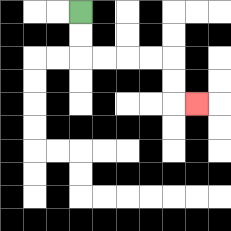{'start': '[3, 0]', 'end': '[8, 4]', 'path_directions': 'D,D,R,R,R,R,D,D,R', 'path_coordinates': '[[3, 0], [3, 1], [3, 2], [4, 2], [5, 2], [6, 2], [7, 2], [7, 3], [7, 4], [8, 4]]'}